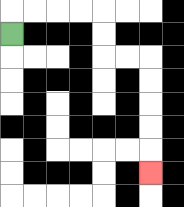{'start': '[0, 1]', 'end': '[6, 7]', 'path_directions': 'U,R,R,R,R,D,D,R,R,D,D,D,D,D', 'path_coordinates': '[[0, 1], [0, 0], [1, 0], [2, 0], [3, 0], [4, 0], [4, 1], [4, 2], [5, 2], [6, 2], [6, 3], [6, 4], [6, 5], [6, 6], [6, 7]]'}